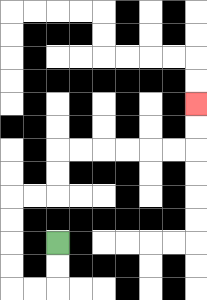{'start': '[2, 10]', 'end': '[8, 4]', 'path_directions': 'D,D,L,L,U,U,U,U,R,R,U,U,R,R,R,R,R,R,U,U', 'path_coordinates': '[[2, 10], [2, 11], [2, 12], [1, 12], [0, 12], [0, 11], [0, 10], [0, 9], [0, 8], [1, 8], [2, 8], [2, 7], [2, 6], [3, 6], [4, 6], [5, 6], [6, 6], [7, 6], [8, 6], [8, 5], [8, 4]]'}